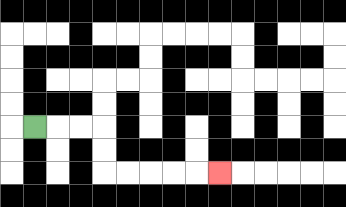{'start': '[1, 5]', 'end': '[9, 7]', 'path_directions': 'R,R,R,D,D,R,R,R,R,R', 'path_coordinates': '[[1, 5], [2, 5], [3, 5], [4, 5], [4, 6], [4, 7], [5, 7], [6, 7], [7, 7], [8, 7], [9, 7]]'}